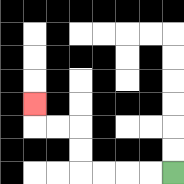{'start': '[7, 7]', 'end': '[1, 4]', 'path_directions': 'L,L,L,L,U,U,L,L,U', 'path_coordinates': '[[7, 7], [6, 7], [5, 7], [4, 7], [3, 7], [3, 6], [3, 5], [2, 5], [1, 5], [1, 4]]'}